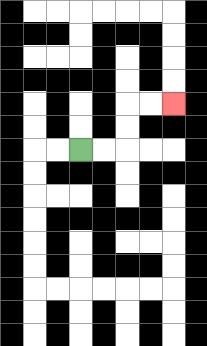{'start': '[3, 6]', 'end': '[7, 4]', 'path_directions': 'R,R,U,U,R,R', 'path_coordinates': '[[3, 6], [4, 6], [5, 6], [5, 5], [5, 4], [6, 4], [7, 4]]'}